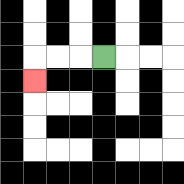{'start': '[4, 2]', 'end': '[1, 3]', 'path_directions': 'L,L,L,D', 'path_coordinates': '[[4, 2], [3, 2], [2, 2], [1, 2], [1, 3]]'}